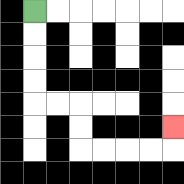{'start': '[1, 0]', 'end': '[7, 5]', 'path_directions': 'D,D,D,D,R,R,D,D,R,R,R,R,U', 'path_coordinates': '[[1, 0], [1, 1], [1, 2], [1, 3], [1, 4], [2, 4], [3, 4], [3, 5], [3, 6], [4, 6], [5, 6], [6, 6], [7, 6], [7, 5]]'}